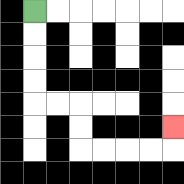{'start': '[1, 0]', 'end': '[7, 5]', 'path_directions': 'D,D,D,D,R,R,D,D,R,R,R,R,U', 'path_coordinates': '[[1, 0], [1, 1], [1, 2], [1, 3], [1, 4], [2, 4], [3, 4], [3, 5], [3, 6], [4, 6], [5, 6], [6, 6], [7, 6], [7, 5]]'}